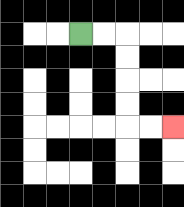{'start': '[3, 1]', 'end': '[7, 5]', 'path_directions': 'R,R,D,D,D,D,R,R', 'path_coordinates': '[[3, 1], [4, 1], [5, 1], [5, 2], [5, 3], [5, 4], [5, 5], [6, 5], [7, 5]]'}